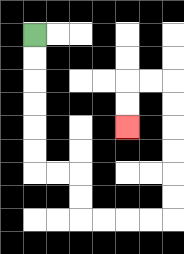{'start': '[1, 1]', 'end': '[5, 5]', 'path_directions': 'D,D,D,D,D,D,R,R,D,D,R,R,R,R,U,U,U,U,U,U,L,L,D,D', 'path_coordinates': '[[1, 1], [1, 2], [1, 3], [1, 4], [1, 5], [1, 6], [1, 7], [2, 7], [3, 7], [3, 8], [3, 9], [4, 9], [5, 9], [6, 9], [7, 9], [7, 8], [7, 7], [7, 6], [7, 5], [7, 4], [7, 3], [6, 3], [5, 3], [5, 4], [5, 5]]'}